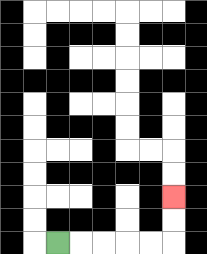{'start': '[2, 10]', 'end': '[7, 8]', 'path_directions': 'R,R,R,R,R,U,U', 'path_coordinates': '[[2, 10], [3, 10], [4, 10], [5, 10], [6, 10], [7, 10], [7, 9], [7, 8]]'}